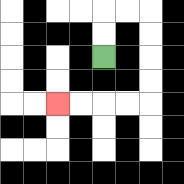{'start': '[4, 2]', 'end': '[2, 4]', 'path_directions': 'U,U,R,R,D,D,D,D,L,L,L,L', 'path_coordinates': '[[4, 2], [4, 1], [4, 0], [5, 0], [6, 0], [6, 1], [6, 2], [6, 3], [6, 4], [5, 4], [4, 4], [3, 4], [2, 4]]'}